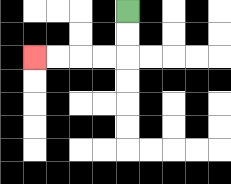{'start': '[5, 0]', 'end': '[1, 2]', 'path_directions': 'D,D,L,L,L,L', 'path_coordinates': '[[5, 0], [5, 1], [5, 2], [4, 2], [3, 2], [2, 2], [1, 2]]'}